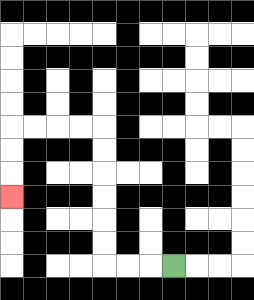{'start': '[7, 11]', 'end': '[0, 8]', 'path_directions': 'L,L,L,U,U,U,U,U,U,L,L,L,L,D,D,D', 'path_coordinates': '[[7, 11], [6, 11], [5, 11], [4, 11], [4, 10], [4, 9], [4, 8], [4, 7], [4, 6], [4, 5], [3, 5], [2, 5], [1, 5], [0, 5], [0, 6], [0, 7], [0, 8]]'}